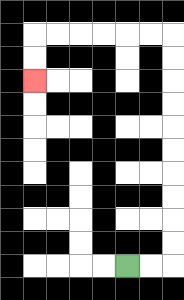{'start': '[5, 11]', 'end': '[1, 3]', 'path_directions': 'R,R,U,U,U,U,U,U,U,U,U,U,L,L,L,L,L,L,D,D', 'path_coordinates': '[[5, 11], [6, 11], [7, 11], [7, 10], [7, 9], [7, 8], [7, 7], [7, 6], [7, 5], [7, 4], [7, 3], [7, 2], [7, 1], [6, 1], [5, 1], [4, 1], [3, 1], [2, 1], [1, 1], [1, 2], [1, 3]]'}